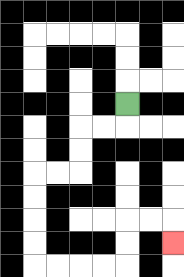{'start': '[5, 4]', 'end': '[7, 10]', 'path_directions': 'D,L,L,D,D,L,L,D,D,D,D,R,R,R,R,U,U,R,R,D', 'path_coordinates': '[[5, 4], [5, 5], [4, 5], [3, 5], [3, 6], [3, 7], [2, 7], [1, 7], [1, 8], [1, 9], [1, 10], [1, 11], [2, 11], [3, 11], [4, 11], [5, 11], [5, 10], [5, 9], [6, 9], [7, 9], [7, 10]]'}